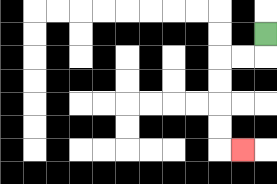{'start': '[11, 1]', 'end': '[10, 6]', 'path_directions': 'D,L,L,D,D,D,D,R', 'path_coordinates': '[[11, 1], [11, 2], [10, 2], [9, 2], [9, 3], [9, 4], [9, 5], [9, 6], [10, 6]]'}